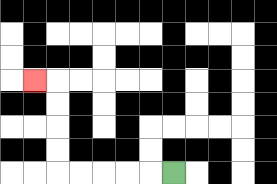{'start': '[7, 7]', 'end': '[1, 3]', 'path_directions': 'L,L,L,L,L,U,U,U,U,L', 'path_coordinates': '[[7, 7], [6, 7], [5, 7], [4, 7], [3, 7], [2, 7], [2, 6], [2, 5], [2, 4], [2, 3], [1, 3]]'}